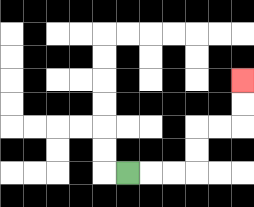{'start': '[5, 7]', 'end': '[10, 3]', 'path_directions': 'R,R,R,U,U,R,R,U,U', 'path_coordinates': '[[5, 7], [6, 7], [7, 7], [8, 7], [8, 6], [8, 5], [9, 5], [10, 5], [10, 4], [10, 3]]'}